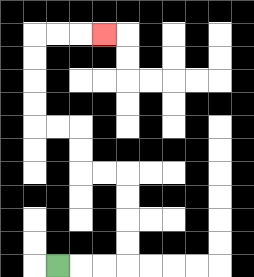{'start': '[2, 11]', 'end': '[4, 1]', 'path_directions': 'R,R,R,U,U,U,U,L,L,U,U,L,L,U,U,U,U,R,R,R', 'path_coordinates': '[[2, 11], [3, 11], [4, 11], [5, 11], [5, 10], [5, 9], [5, 8], [5, 7], [4, 7], [3, 7], [3, 6], [3, 5], [2, 5], [1, 5], [1, 4], [1, 3], [1, 2], [1, 1], [2, 1], [3, 1], [4, 1]]'}